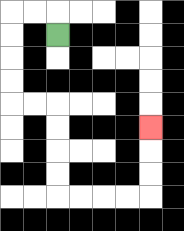{'start': '[2, 1]', 'end': '[6, 5]', 'path_directions': 'U,L,L,D,D,D,D,R,R,D,D,D,D,R,R,R,R,U,U,U', 'path_coordinates': '[[2, 1], [2, 0], [1, 0], [0, 0], [0, 1], [0, 2], [0, 3], [0, 4], [1, 4], [2, 4], [2, 5], [2, 6], [2, 7], [2, 8], [3, 8], [4, 8], [5, 8], [6, 8], [6, 7], [6, 6], [6, 5]]'}